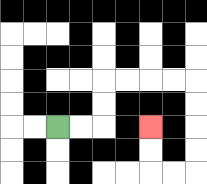{'start': '[2, 5]', 'end': '[6, 5]', 'path_directions': 'R,R,U,U,R,R,R,R,D,D,D,D,L,L,U,U', 'path_coordinates': '[[2, 5], [3, 5], [4, 5], [4, 4], [4, 3], [5, 3], [6, 3], [7, 3], [8, 3], [8, 4], [8, 5], [8, 6], [8, 7], [7, 7], [6, 7], [6, 6], [6, 5]]'}